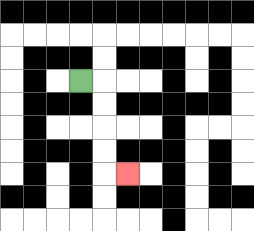{'start': '[3, 3]', 'end': '[5, 7]', 'path_directions': 'R,D,D,D,D,R', 'path_coordinates': '[[3, 3], [4, 3], [4, 4], [4, 5], [4, 6], [4, 7], [5, 7]]'}